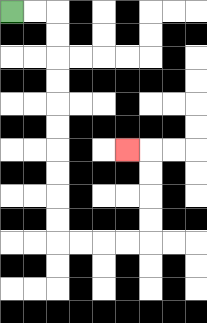{'start': '[0, 0]', 'end': '[5, 6]', 'path_directions': 'R,R,D,D,D,D,D,D,D,D,D,D,R,R,R,R,U,U,U,U,L', 'path_coordinates': '[[0, 0], [1, 0], [2, 0], [2, 1], [2, 2], [2, 3], [2, 4], [2, 5], [2, 6], [2, 7], [2, 8], [2, 9], [2, 10], [3, 10], [4, 10], [5, 10], [6, 10], [6, 9], [6, 8], [6, 7], [6, 6], [5, 6]]'}